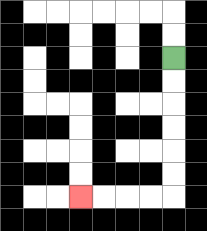{'start': '[7, 2]', 'end': '[3, 8]', 'path_directions': 'D,D,D,D,D,D,L,L,L,L', 'path_coordinates': '[[7, 2], [7, 3], [7, 4], [7, 5], [7, 6], [7, 7], [7, 8], [6, 8], [5, 8], [4, 8], [3, 8]]'}